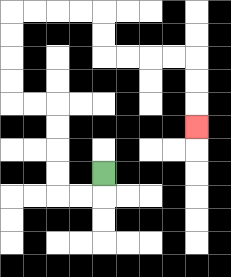{'start': '[4, 7]', 'end': '[8, 5]', 'path_directions': 'D,L,L,U,U,U,U,L,L,U,U,U,U,R,R,R,R,D,D,R,R,R,R,D,D,D', 'path_coordinates': '[[4, 7], [4, 8], [3, 8], [2, 8], [2, 7], [2, 6], [2, 5], [2, 4], [1, 4], [0, 4], [0, 3], [0, 2], [0, 1], [0, 0], [1, 0], [2, 0], [3, 0], [4, 0], [4, 1], [4, 2], [5, 2], [6, 2], [7, 2], [8, 2], [8, 3], [8, 4], [8, 5]]'}